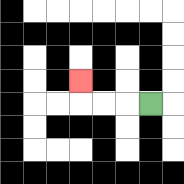{'start': '[6, 4]', 'end': '[3, 3]', 'path_directions': 'L,L,L,U', 'path_coordinates': '[[6, 4], [5, 4], [4, 4], [3, 4], [3, 3]]'}